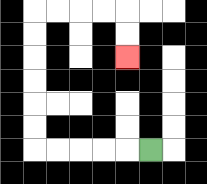{'start': '[6, 6]', 'end': '[5, 2]', 'path_directions': 'L,L,L,L,L,U,U,U,U,U,U,R,R,R,R,D,D', 'path_coordinates': '[[6, 6], [5, 6], [4, 6], [3, 6], [2, 6], [1, 6], [1, 5], [1, 4], [1, 3], [1, 2], [1, 1], [1, 0], [2, 0], [3, 0], [4, 0], [5, 0], [5, 1], [5, 2]]'}